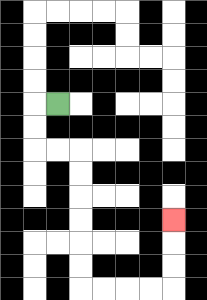{'start': '[2, 4]', 'end': '[7, 9]', 'path_directions': 'L,D,D,R,R,D,D,D,D,D,D,R,R,R,R,U,U,U', 'path_coordinates': '[[2, 4], [1, 4], [1, 5], [1, 6], [2, 6], [3, 6], [3, 7], [3, 8], [3, 9], [3, 10], [3, 11], [3, 12], [4, 12], [5, 12], [6, 12], [7, 12], [7, 11], [7, 10], [7, 9]]'}